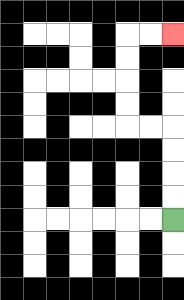{'start': '[7, 9]', 'end': '[7, 1]', 'path_directions': 'U,U,U,U,L,L,U,U,U,U,R,R', 'path_coordinates': '[[7, 9], [7, 8], [7, 7], [7, 6], [7, 5], [6, 5], [5, 5], [5, 4], [5, 3], [5, 2], [5, 1], [6, 1], [7, 1]]'}